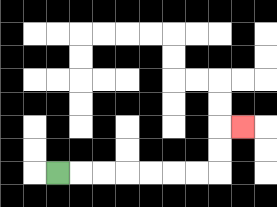{'start': '[2, 7]', 'end': '[10, 5]', 'path_directions': 'R,R,R,R,R,R,R,U,U,R', 'path_coordinates': '[[2, 7], [3, 7], [4, 7], [5, 7], [6, 7], [7, 7], [8, 7], [9, 7], [9, 6], [9, 5], [10, 5]]'}